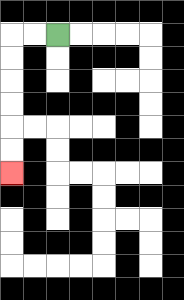{'start': '[2, 1]', 'end': '[0, 7]', 'path_directions': 'L,L,D,D,D,D,D,D', 'path_coordinates': '[[2, 1], [1, 1], [0, 1], [0, 2], [0, 3], [0, 4], [0, 5], [0, 6], [0, 7]]'}